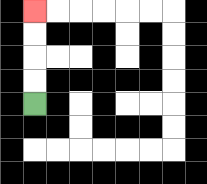{'start': '[1, 4]', 'end': '[1, 0]', 'path_directions': 'U,U,U,U', 'path_coordinates': '[[1, 4], [1, 3], [1, 2], [1, 1], [1, 0]]'}